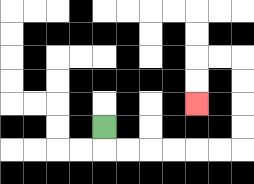{'start': '[4, 5]', 'end': '[8, 4]', 'path_directions': 'D,R,R,R,R,R,R,U,U,U,U,L,L,D,D', 'path_coordinates': '[[4, 5], [4, 6], [5, 6], [6, 6], [7, 6], [8, 6], [9, 6], [10, 6], [10, 5], [10, 4], [10, 3], [10, 2], [9, 2], [8, 2], [8, 3], [8, 4]]'}